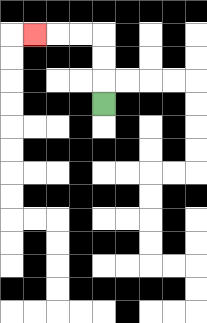{'start': '[4, 4]', 'end': '[1, 1]', 'path_directions': 'U,U,U,L,L,L', 'path_coordinates': '[[4, 4], [4, 3], [4, 2], [4, 1], [3, 1], [2, 1], [1, 1]]'}